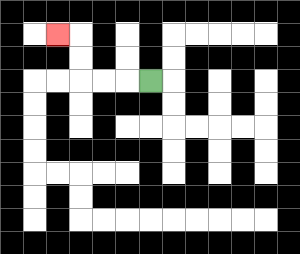{'start': '[6, 3]', 'end': '[2, 1]', 'path_directions': 'L,L,L,U,U,L', 'path_coordinates': '[[6, 3], [5, 3], [4, 3], [3, 3], [3, 2], [3, 1], [2, 1]]'}